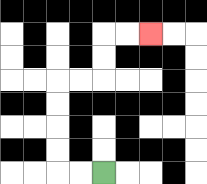{'start': '[4, 7]', 'end': '[6, 1]', 'path_directions': 'L,L,U,U,U,U,R,R,U,U,R,R', 'path_coordinates': '[[4, 7], [3, 7], [2, 7], [2, 6], [2, 5], [2, 4], [2, 3], [3, 3], [4, 3], [4, 2], [4, 1], [5, 1], [6, 1]]'}